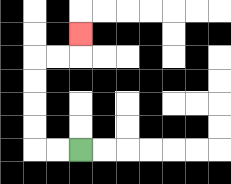{'start': '[3, 6]', 'end': '[3, 1]', 'path_directions': 'L,L,U,U,U,U,R,R,U', 'path_coordinates': '[[3, 6], [2, 6], [1, 6], [1, 5], [1, 4], [1, 3], [1, 2], [2, 2], [3, 2], [3, 1]]'}